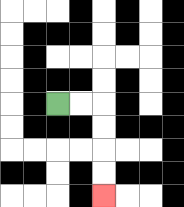{'start': '[2, 4]', 'end': '[4, 8]', 'path_directions': 'R,R,D,D,D,D', 'path_coordinates': '[[2, 4], [3, 4], [4, 4], [4, 5], [4, 6], [4, 7], [4, 8]]'}